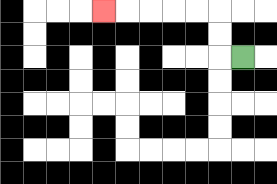{'start': '[10, 2]', 'end': '[4, 0]', 'path_directions': 'L,U,U,L,L,L,L,L', 'path_coordinates': '[[10, 2], [9, 2], [9, 1], [9, 0], [8, 0], [7, 0], [6, 0], [5, 0], [4, 0]]'}